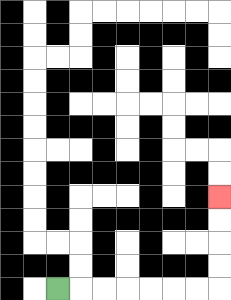{'start': '[2, 12]', 'end': '[9, 8]', 'path_directions': 'R,R,R,R,R,R,R,U,U,U,U', 'path_coordinates': '[[2, 12], [3, 12], [4, 12], [5, 12], [6, 12], [7, 12], [8, 12], [9, 12], [9, 11], [9, 10], [9, 9], [9, 8]]'}